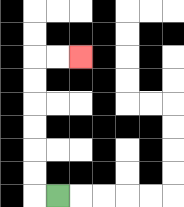{'start': '[2, 8]', 'end': '[3, 2]', 'path_directions': 'L,U,U,U,U,U,U,R,R', 'path_coordinates': '[[2, 8], [1, 8], [1, 7], [1, 6], [1, 5], [1, 4], [1, 3], [1, 2], [2, 2], [3, 2]]'}